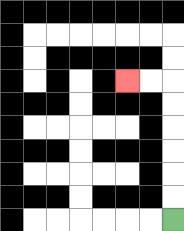{'start': '[7, 9]', 'end': '[5, 3]', 'path_directions': 'U,U,U,U,U,U,L,L', 'path_coordinates': '[[7, 9], [7, 8], [7, 7], [7, 6], [7, 5], [7, 4], [7, 3], [6, 3], [5, 3]]'}